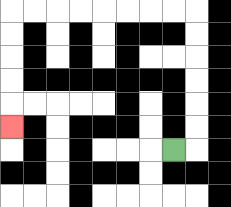{'start': '[7, 6]', 'end': '[0, 5]', 'path_directions': 'R,U,U,U,U,U,U,L,L,L,L,L,L,L,L,D,D,D,D,D', 'path_coordinates': '[[7, 6], [8, 6], [8, 5], [8, 4], [8, 3], [8, 2], [8, 1], [8, 0], [7, 0], [6, 0], [5, 0], [4, 0], [3, 0], [2, 0], [1, 0], [0, 0], [0, 1], [0, 2], [0, 3], [0, 4], [0, 5]]'}